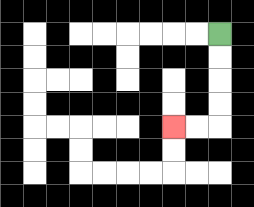{'start': '[9, 1]', 'end': '[7, 5]', 'path_directions': 'D,D,D,D,L,L', 'path_coordinates': '[[9, 1], [9, 2], [9, 3], [9, 4], [9, 5], [8, 5], [7, 5]]'}